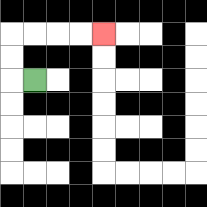{'start': '[1, 3]', 'end': '[4, 1]', 'path_directions': 'L,U,U,R,R,R,R', 'path_coordinates': '[[1, 3], [0, 3], [0, 2], [0, 1], [1, 1], [2, 1], [3, 1], [4, 1]]'}